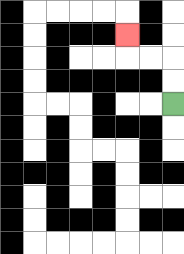{'start': '[7, 4]', 'end': '[5, 1]', 'path_directions': 'U,U,L,L,U', 'path_coordinates': '[[7, 4], [7, 3], [7, 2], [6, 2], [5, 2], [5, 1]]'}